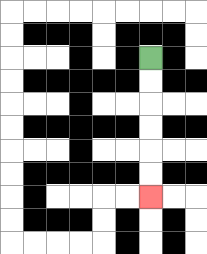{'start': '[6, 2]', 'end': '[6, 8]', 'path_directions': 'D,D,D,D,D,D', 'path_coordinates': '[[6, 2], [6, 3], [6, 4], [6, 5], [6, 6], [6, 7], [6, 8]]'}